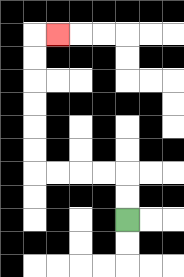{'start': '[5, 9]', 'end': '[2, 1]', 'path_directions': 'U,U,L,L,L,L,U,U,U,U,U,U,R', 'path_coordinates': '[[5, 9], [5, 8], [5, 7], [4, 7], [3, 7], [2, 7], [1, 7], [1, 6], [1, 5], [1, 4], [1, 3], [1, 2], [1, 1], [2, 1]]'}